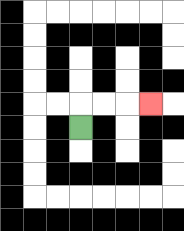{'start': '[3, 5]', 'end': '[6, 4]', 'path_directions': 'U,R,R,R', 'path_coordinates': '[[3, 5], [3, 4], [4, 4], [5, 4], [6, 4]]'}